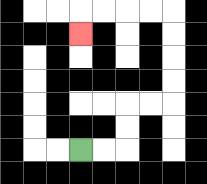{'start': '[3, 6]', 'end': '[3, 1]', 'path_directions': 'R,R,U,U,R,R,U,U,U,U,L,L,L,L,D', 'path_coordinates': '[[3, 6], [4, 6], [5, 6], [5, 5], [5, 4], [6, 4], [7, 4], [7, 3], [7, 2], [7, 1], [7, 0], [6, 0], [5, 0], [4, 0], [3, 0], [3, 1]]'}